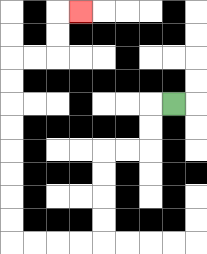{'start': '[7, 4]', 'end': '[3, 0]', 'path_directions': 'L,D,D,L,L,D,D,D,D,L,L,L,L,U,U,U,U,U,U,U,U,R,R,U,U,R', 'path_coordinates': '[[7, 4], [6, 4], [6, 5], [6, 6], [5, 6], [4, 6], [4, 7], [4, 8], [4, 9], [4, 10], [3, 10], [2, 10], [1, 10], [0, 10], [0, 9], [0, 8], [0, 7], [0, 6], [0, 5], [0, 4], [0, 3], [0, 2], [1, 2], [2, 2], [2, 1], [2, 0], [3, 0]]'}